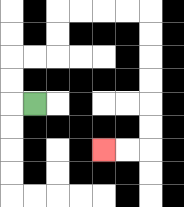{'start': '[1, 4]', 'end': '[4, 6]', 'path_directions': 'L,U,U,R,R,U,U,R,R,R,R,D,D,D,D,D,D,L,L', 'path_coordinates': '[[1, 4], [0, 4], [0, 3], [0, 2], [1, 2], [2, 2], [2, 1], [2, 0], [3, 0], [4, 0], [5, 0], [6, 0], [6, 1], [6, 2], [6, 3], [6, 4], [6, 5], [6, 6], [5, 6], [4, 6]]'}